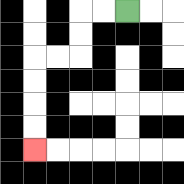{'start': '[5, 0]', 'end': '[1, 6]', 'path_directions': 'L,L,D,D,L,L,D,D,D,D', 'path_coordinates': '[[5, 0], [4, 0], [3, 0], [3, 1], [3, 2], [2, 2], [1, 2], [1, 3], [1, 4], [1, 5], [1, 6]]'}